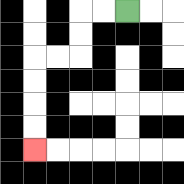{'start': '[5, 0]', 'end': '[1, 6]', 'path_directions': 'L,L,D,D,L,L,D,D,D,D', 'path_coordinates': '[[5, 0], [4, 0], [3, 0], [3, 1], [3, 2], [2, 2], [1, 2], [1, 3], [1, 4], [1, 5], [1, 6]]'}